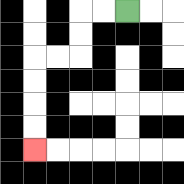{'start': '[5, 0]', 'end': '[1, 6]', 'path_directions': 'L,L,D,D,L,L,D,D,D,D', 'path_coordinates': '[[5, 0], [4, 0], [3, 0], [3, 1], [3, 2], [2, 2], [1, 2], [1, 3], [1, 4], [1, 5], [1, 6]]'}